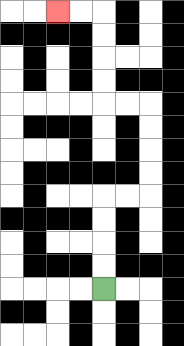{'start': '[4, 12]', 'end': '[2, 0]', 'path_directions': 'U,U,U,U,R,R,U,U,U,U,L,L,U,U,U,U,L,L', 'path_coordinates': '[[4, 12], [4, 11], [4, 10], [4, 9], [4, 8], [5, 8], [6, 8], [6, 7], [6, 6], [6, 5], [6, 4], [5, 4], [4, 4], [4, 3], [4, 2], [4, 1], [4, 0], [3, 0], [2, 0]]'}